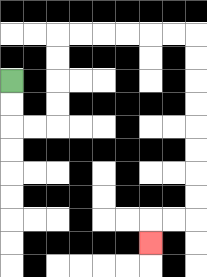{'start': '[0, 3]', 'end': '[6, 10]', 'path_directions': 'D,D,R,R,U,U,U,U,R,R,R,R,R,R,D,D,D,D,D,D,D,D,L,L,D', 'path_coordinates': '[[0, 3], [0, 4], [0, 5], [1, 5], [2, 5], [2, 4], [2, 3], [2, 2], [2, 1], [3, 1], [4, 1], [5, 1], [6, 1], [7, 1], [8, 1], [8, 2], [8, 3], [8, 4], [8, 5], [8, 6], [8, 7], [8, 8], [8, 9], [7, 9], [6, 9], [6, 10]]'}